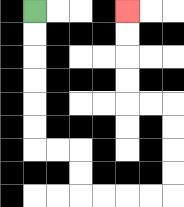{'start': '[1, 0]', 'end': '[5, 0]', 'path_directions': 'D,D,D,D,D,D,R,R,D,D,R,R,R,R,U,U,U,U,L,L,U,U,U,U', 'path_coordinates': '[[1, 0], [1, 1], [1, 2], [1, 3], [1, 4], [1, 5], [1, 6], [2, 6], [3, 6], [3, 7], [3, 8], [4, 8], [5, 8], [6, 8], [7, 8], [7, 7], [7, 6], [7, 5], [7, 4], [6, 4], [5, 4], [5, 3], [5, 2], [5, 1], [5, 0]]'}